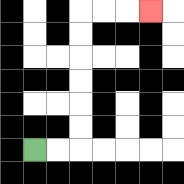{'start': '[1, 6]', 'end': '[6, 0]', 'path_directions': 'R,R,U,U,U,U,U,U,R,R,R', 'path_coordinates': '[[1, 6], [2, 6], [3, 6], [3, 5], [3, 4], [3, 3], [3, 2], [3, 1], [3, 0], [4, 0], [5, 0], [6, 0]]'}